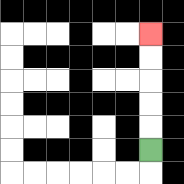{'start': '[6, 6]', 'end': '[6, 1]', 'path_directions': 'U,U,U,U,U', 'path_coordinates': '[[6, 6], [6, 5], [6, 4], [6, 3], [6, 2], [6, 1]]'}